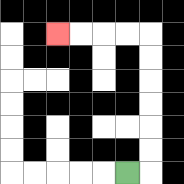{'start': '[5, 7]', 'end': '[2, 1]', 'path_directions': 'R,U,U,U,U,U,U,L,L,L,L', 'path_coordinates': '[[5, 7], [6, 7], [6, 6], [6, 5], [6, 4], [6, 3], [6, 2], [6, 1], [5, 1], [4, 1], [3, 1], [2, 1]]'}